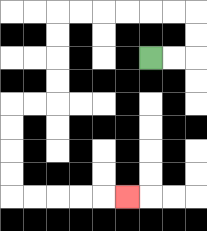{'start': '[6, 2]', 'end': '[5, 8]', 'path_directions': 'R,R,U,U,L,L,L,L,L,L,D,D,D,D,L,L,D,D,D,D,R,R,R,R,R', 'path_coordinates': '[[6, 2], [7, 2], [8, 2], [8, 1], [8, 0], [7, 0], [6, 0], [5, 0], [4, 0], [3, 0], [2, 0], [2, 1], [2, 2], [2, 3], [2, 4], [1, 4], [0, 4], [0, 5], [0, 6], [0, 7], [0, 8], [1, 8], [2, 8], [3, 8], [4, 8], [5, 8]]'}